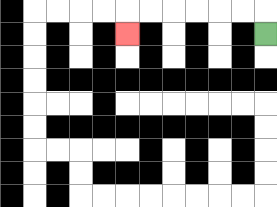{'start': '[11, 1]', 'end': '[5, 1]', 'path_directions': 'U,L,L,L,L,L,L,D', 'path_coordinates': '[[11, 1], [11, 0], [10, 0], [9, 0], [8, 0], [7, 0], [6, 0], [5, 0], [5, 1]]'}